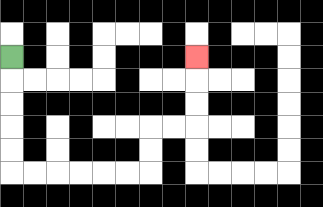{'start': '[0, 2]', 'end': '[8, 2]', 'path_directions': 'D,D,D,D,D,R,R,R,R,R,R,U,U,R,R,U,U,U', 'path_coordinates': '[[0, 2], [0, 3], [0, 4], [0, 5], [0, 6], [0, 7], [1, 7], [2, 7], [3, 7], [4, 7], [5, 7], [6, 7], [6, 6], [6, 5], [7, 5], [8, 5], [8, 4], [8, 3], [8, 2]]'}